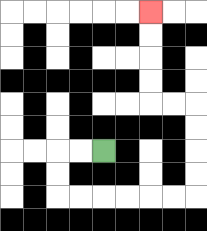{'start': '[4, 6]', 'end': '[6, 0]', 'path_directions': 'L,L,D,D,R,R,R,R,R,R,U,U,U,U,L,L,U,U,U,U', 'path_coordinates': '[[4, 6], [3, 6], [2, 6], [2, 7], [2, 8], [3, 8], [4, 8], [5, 8], [6, 8], [7, 8], [8, 8], [8, 7], [8, 6], [8, 5], [8, 4], [7, 4], [6, 4], [6, 3], [6, 2], [6, 1], [6, 0]]'}